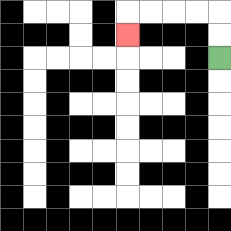{'start': '[9, 2]', 'end': '[5, 1]', 'path_directions': 'U,U,L,L,L,L,D', 'path_coordinates': '[[9, 2], [9, 1], [9, 0], [8, 0], [7, 0], [6, 0], [5, 0], [5, 1]]'}